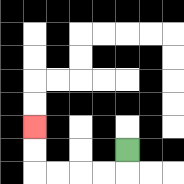{'start': '[5, 6]', 'end': '[1, 5]', 'path_directions': 'D,L,L,L,L,U,U', 'path_coordinates': '[[5, 6], [5, 7], [4, 7], [3, 7], [2, 7], [1, 7], [1, 6], [1, 5]]'}